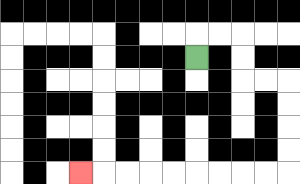{'start': '[8, 2]', 'end': '[3, 7]', 'path_directions': 'U,R,R,D,D,R,R,D,D,D,D,L,L,L,L,L,L,L,L,L', 'path_coordinates': '[[8, 2], [8, 1], [9, 1], [10, 1], [10, 2], [10, 3], [11, 3], [12, 3], [12, 4], [12, 5], [12, 6], [12, 7], [11, 7], [10, 7], [9, 7], [8, 7], [7, 7], [6, 7], [5, 7], [4, 7], [3, 7]]'}